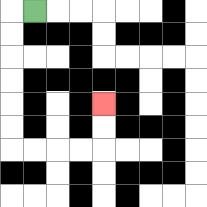{'start': '[1, 0]', 'end': '[4, 4]', 'path_directions': 'L,D,D,D,D,D,D,R,R,R,R,U,U', 'path_coordinates': '[[1, 0], [0, 0], [0, 1], [0, 2], [0, 3], [0, 4], [0, 5], [0, 6], [1, 6], [2, 6], [3, 6], [4, 6], [4, 5], [4, 4]]'}